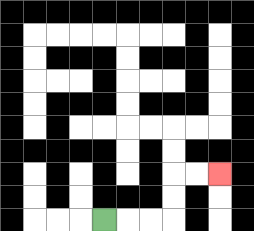{'start': '[4, 9]', 'end': '[9, 7]', 'path_directions': 'R,R,R,U,U,R,R', 'path_coordinates': '[[4, 9], [5, 9], [6, 9], [7, 9], [7, 8], [7, 7], [8, 7], [9, 7]]'}